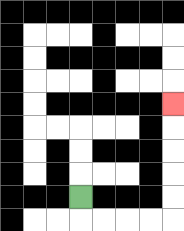{'start': '[3, 8]', 'end': '[7, 4]', 'path_directions': 'D,R,R,R,R,U,U,U,U,U', 'path_coordinates': '[[3, 8], [3, 9], [4, 9], [5, 9], [6, 9], [7, 9], [7, 8], [7, 7], [7, 6], [7, 5], [7, 4]]'}